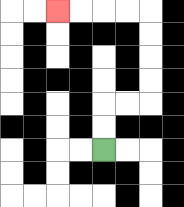{'start': '[4, 6]', 'end': '[2, 0]', 'path_directions': 'U,U,R,R,U,U,U,U,L,L,L,L', 'path_coordinates': '[[4, 6], [4, 5], [4, 4], [5, 4], [6, 4], [6, 3], [6, 2], [6, 1], [6, 0], [5, 0], [4, 0], [3, 0], [2, 0]]'}